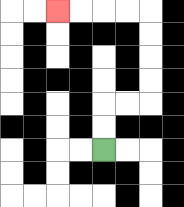{'start': '[4, 6]', 'end': '[2, 0]', 'path_directions': 'U,U,R,R,U,U,U,U,L,L,L,L', 'path_coordinates': '[[4, 6], [4, 5], [4, 4], [5, 4], [6, 4], [6, 3], [6, 2], [6, 1], [6, 0], [5, 0], [4, 0], [3, 0], [2, 0]]'}